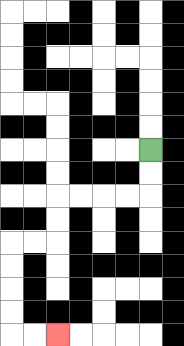{'start': '[6, 6]', 'end': '[2, 14]', 'path_directions': 'D,D,L,L,L,L,D,D,L,L,D,D,D,D,R,R', 'path_coordinates': '[[6, 6], [6, 7], [6, 8], [5, 8], [4, 8], [3, 8], [2, 8], [2, 9], [2, 10], [1, 10], [0, 10], [0, 11], [0, 12], [0, 13], [0, 14], [1, 14], [2, 14]]'}